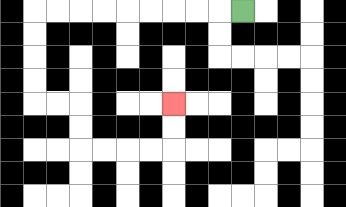{'start': '[10, 0]', 'end': '[7, 4]', 'path_directions': 'L,L,L,L,L,L,L,L,L,D,D,D,D,R,R,D,D,R,R,R,R,U,U', 'path_coordinates': '[[10, 0], [9, 0], [8, 0], [7, 0], [6, 0], [5, 0], [4, 0], [3, 0], [2, 0], [1, 0], [1, 1], [1, 2], [1, 3], [1, 4], [2, 4], [3, 4], [3, 5], [3, 6], [4, 6], [5, 6], [6, 6], [7, 6], [7, 5], [7, 4]]'}